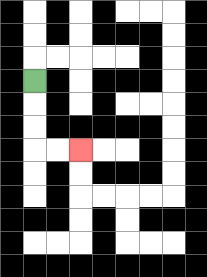{'start': '[1, 3]', 'end': '[3, 6]', 'path_directions': 'D,D,D,R,R', 'path_coordinates': '[[1, 3], [1, 4], [1, 5], [1, 6], [2, 6], [3, 6]]'}